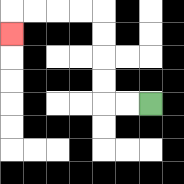{'start': '[6, 4]', 'end': '[0, 1]', 'path_directions': 'L,L,U,U,U,U,L,L,L,L,D', 'path_coordinates': '[[6, 4], [5, 4], [4, 4], [4, 3], [4, 2], [4, 1], [4, 0], [3, 0], [2, 0], [1, 0], [0, 0], [0, 1]]'}